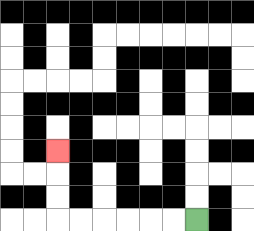{'start': '[8, 9]', 'end': '[2, 6]', 'path_directions': 'L,L,L,L,L,L,U,U,U', 'path_coordinates': '[[8, 9], [7, 9], [6, 9], [5, 9], [4, 9], [3, 9], [2, 9], [2, 8], [2, 7], [2, 6]]'}